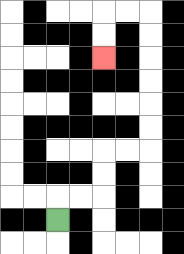{'start': '[2, 9]', 'end': '[4, 2]', 'path_directions': 'U,R,R,U,U,R,R,U,U,U,U,U,U,L,L,D,D', 'path_coordinates': '[[2, 9], [2, 8], [3, 8], [4, 8], [4, 7], [4, 6], [5, 6], [6, 6], [6, 5], [6, 4], [6, 3], [6, 2], [6, 1], [6, 0], [5, 0], [4, 0], [4, 1], [4, 2]]'}